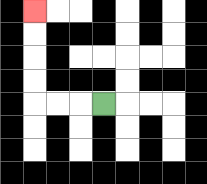{'start': '[4, 4]', 'end': '[1, 0]', 'path_directions': 'L,L,L,U,U,U,U', 'path_coordinates': '[[4, 4], [3, 4], [2, 4], [1, 4], [1, 3], [1, 2], [1, 1], [1, 0]]'}